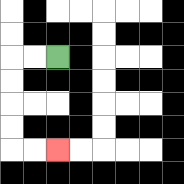{'start': '[2, 2]', 'end': '[2, 6]', 'path_directions': 'L,L,D,D,D,D,R,R', 'path_coordinates': '[[2, 2], [1, 2], [0, 2], [0, 3], [0, 4], [0, 5], [0, 6], [1, 6], [2, 6]]'}